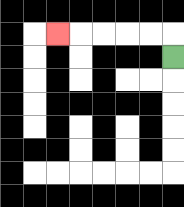{'start': '[7, 2]', 'end': '[2, 1]', 'path_directions': 'U,L,L,L,L,L', 'path_coordinates': '[[7, 2], [7, 1], [6, 1], [5, 1], [4, 1], [3, 1], [2, 1]]'}